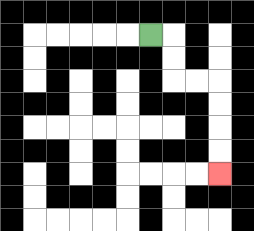{'start': '[6, 1]', 'end': '[9, 7]', 'path_directions': 'R,D,D,R,R,D,D,D,D', 'path_coordinates': '[[6, 1], [7, 1], [7, 2], [7, 3], [8, 3], [9, 3], [9, 4], [9, 5], [9, 6], [9, 7]]'}